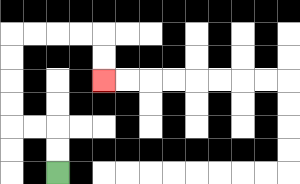{'start': '[2, 7]', 'end': '[4, 3]', 'path_directions': 'U,U,L,L,U,U,U,U,R,R,R,R,D,D', 'path_coordinates': '[[2, 7], [2, 6], [2, 5], [1, 5], [0, 5], [0, 4], [0, 3], [0, 2], [0, 1], [1, 1], [2, 1], [3, 1], [4, 1], [4, 2], [4, 3]]'}